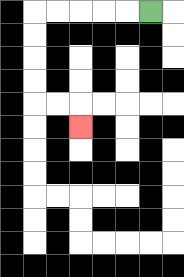{'start': '[6, 0]', 'end': '[3, 5]', 'path_directions': 'L,L,L,L,L,D,D,D,D,R,R,D', 'path_coordinates': '[[6, 0], [5, 0], [4, 0], [3, 0], [2, 0], [1, 0], [1, 1], [1, 2], [1, 3], [1, 4], [2, 4], [3, 4], [3, 5]]'}